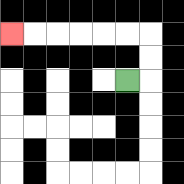{'start': '[5, 3]', 'end': '[0, 1]', 'path_directions': 'R,U,U,L,L,L,L,L,L', 'path_coordinates': '[[5, 3], [6, 3], [6, 2], [6, 1], [5, 1], [4, 1], [3, 1], [2, 1], [1, 1], [0, 1]]'}